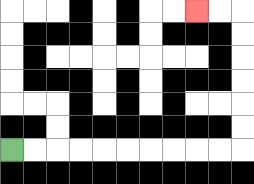{'start': '[0, 6]', 'end': '[8, 0]', 'path_directions': 'R,R,R,R,R,R,R,R,R,R,U,U,U,U,U,U,L,L', 'path_coordinates': '[[0, 6], [1, 6], [2, 6], [3, 6], [4, 6], [5, 6], [6, 6], [7, 6], [8, 6], [9, 6], [10, 6], [10, 5], [10, 4], [10, 3], [10, 2], [10, 1], [10, 0], [9, 0], [8, 0]]'}